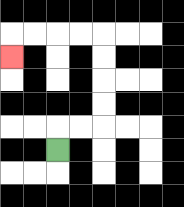{'start': '[2, 6]', 'end': '[0, 2]', 'path_directions': 'U,R,R,U,U,U,U,L,L,L,L,D', 'path_coordinates': '[[2, 6], [2, 5], [3, 5], [4, 5], [4, 4], [4, 3], [4, 2], [4, 1], [3, 1], [2, 1], [1, 1], [0, 1], [0, 2]]'}